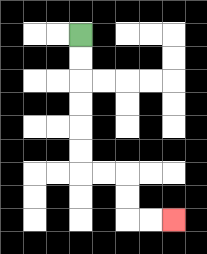{'start': '[3, 1]', 'end': '[7, 9]', 'path_directions': 'D,D,D,D,D,D,R,R,D,D,R,R', 'path_coordinates': '[[3, 1], [3, 2], [3, 3], [3, 4], [3, 5], [3, 6], [3, 7], [4, 7], [5, 7], [5, 8], [5, 9], [6, 9], [7, 9]]'}